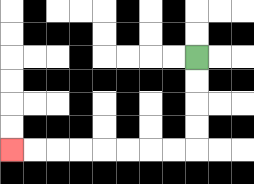{'start': '[8, 2]', 'end': '[0, 6]', 'path_directions': 'D,D,D,D,L,L,L,L,L,L,L,L', 'path_coordinates': '[[8, 2], [8, 3], [8, 4], [8, 5], [8, 6], [7, 6], [6, 6], [5, 6], [4, 6], [3, 6], [2, 6], [1, 6], [0, 6]]'}